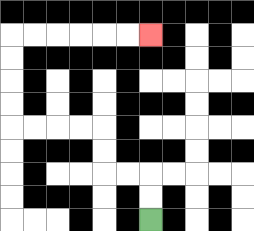{'start': '[6, 9]', 'end': '[6, 1]', 'path_directions': 'U,U,L,L,U,U,L,L,L,L,U,U,U,U,R,R,R,R,R,R', 'path_coordinates': '[[6, 9], [6, 8], [6, 7], [5, 7], [4, 7], [4, 6], [4, 5], [3, 5], [2, 5], [1, 5], [0, 5], [0, 4], [0, 3], [0, 2], [0, 1], [1, 1], [2, 1], [3, 1], [4, 1], [5, 1], [6, 1]]'}